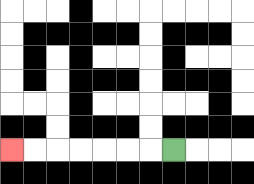{'start': '[7, 6]', 'end': '[0, 6]', 'path_directions': 'L,L,L,L,L,L,L', 'path_coordinates': '[[7, 6], [6, 6], [5, 6], [4, 6], [3, 6], [2, 6], [1, 6], [0, 6]]'}